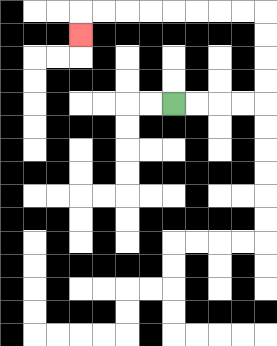{'start': '[7, 4]', 'end': '[3, 1]', 'path_directions': 'R,R,R,R,U,U,U,U,L,L,L,L,L,L,L,L,D', 'path_coordinates': '[[7, 4], [8, 4], [9, 4], [10, 4], [11, 4], [11, 3], [11, 2], [11, 1], [11, 0], [10, 0], [9, 0], [8, 0], [7, 0], [6, 0], [5, 0], [4, 0], [3, 0], [3, 1]]'}